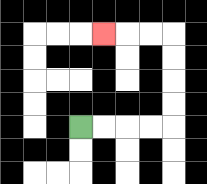{'start': '[3, 5]', 'end': '[4, 1]', 'path_directions': 'R,R,R,R,U,U,U,U,L,L,L', 'path_coordinates': '[[3, 5], [4, 5], [5, 5], [6, 5], [7, 5], [7, 4], [7, 3], [7, 2], [7, 1], [6, 1], [5, 1], [4, 1]]'}